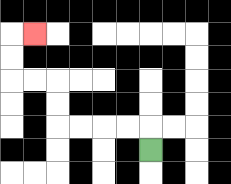{'start': '[6, 6]', 'end': '[1, 1]', 'path_directions': 'U,L,L,L,L,U,U,L,L,U,U,R', 'path_coordinates': '[[6, 6], [6, 5], [5, 5], [4, 5], [3, 5], [2, 5], [2, 4], [2, 3], [1, 3], [0, 3], [0, 2], [0, 1], [1, 1]]'}